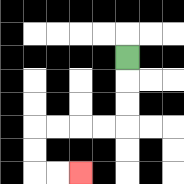{'start': '[5, 2]', 'end': '[3, 7]', 'path_directions': 'D,D,D,L,L,L,L,D,D,R,R', 'path_coordinates': '[[5, 2], [5, 3], [5, 4], [5, 5], [4, 5], [3, 5], [2, 5], [1, 5], [1, 6], [1, 7], [2, 7], [3, 7]]'}